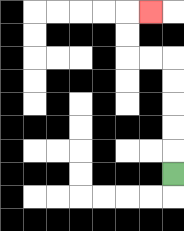{'start': '[7, 7]', 'end': '[6, 0]', 'path_directions': 'U,U,U,U,U,L,L,U,U,R', 'path_coordinates': '[[7, 7], [7, 6], [7, 5], [7, 4], [7, 3], [7, 2], [6, 2], [5, 2], [5, 1], [5, 0], [6, 0]]'}